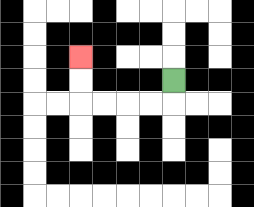{'start': '[7, 3]', 'end': '[3, 2]', 'path_directions': 'D,L,L,L,L,U,U', 'path_coordinates': '[[7, 3], [7, 4], [6, 4], [5, 4], [4, 4], [3, 4], [3, 3], [3, 2]]'}